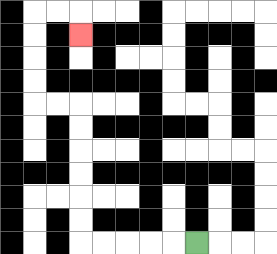{'start': '[8, 10]', 'end': '[3, 1]', 'path_directions': 'L,L,L,L,L,U,U,U,U,U,U,L,L,U,U,U,U,R,R,D', 'path_coordinates': '[[8, 10], [7, 10], [6, 10], [5, 10], [4, 10], [3, 10], [3, 9], [3, 8], [3, 7], [3, 6], [3, 5], [3, 4], [2, 4], [1, 4], [1, 3], [1, 2], [1, 1], [1, 0], [2, 0], [3, 0], [3, 1]]'}